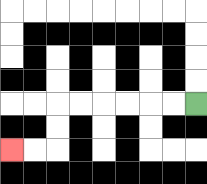{'start': '[8, 4]', 'end': '[0, 6]', 'path_directions': 'L,L,L,L,L,L,D,D,L,L', 'path_coordinates': '[[8, 4], [7, 4], [6, 4], [5, 4], [4, 4], [3, 4], [2, 4], [2, 5], [2, 6], [1, 6], [0, 6]]'}